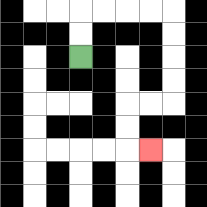{'start': '[3, 2]', 'end': '[6, 6]', 'path_directions': 'U,U,R,R,R,R,D,D,D,D,L,L,D,D,R', 'path_coordinates': '[[3, 2], [3, 1], [3, 0], [4, 0], [5, 0], [6, 0], [7, 0], [7, 1], [7, 2], [7, 3], [7, 4], [6, 4], [5, 4], [5, 5], [5, 6], [6, 6]]'}